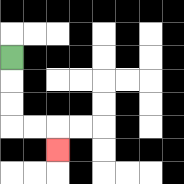{'start': '[0, 2]', 'end': '[2, 6]', 'path_directions': 'D,D,D,R,R,D', 'path_coordinates': '[[0, 2], [0, 3], [0, 4], [0, 5], [1, 5], [2, 5], [2, 6]]'}